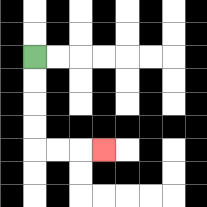{'start': '[1, 2]', 'end': '[4, 6]', 'path_directions': 'D,D,D,D,R,R,R', 'path_coordinates': '[[1, 2], [1, 3], [1, 4], [1, 5], [1, 6], [2, 6], [3, 6], [4, 6]]'}